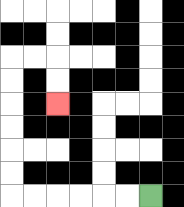{'start': '[6, 8]', 'end': '[2, 4]', 'path_directions': 'L,L,L,L,L,L,U,U,U,U,U,U,R,R,D,D', 'path_coordinates': '[[6, 8], [5, 8], [4, 8], [3, 8], [2, 8], [1, 8], [0, 8], [0, 7], [0, 6], [0, 5], [0, 4], [0, 3], [0, 2], [1, 2], [2, 2], [2, 3], [2, 4]]'}